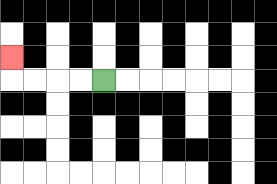{'start': '[4, 3]', 'end': '[0, 2]', 'path_directions': 'L,L,L,L,U', 'path_coordinates': '[[4, 3], [3, 3], [2, 3], [1, 3], [0, 3], [0, 2]]'}